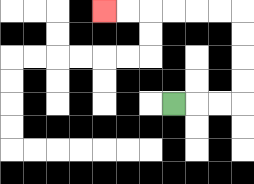{'start': '[7, 4]', 'end': '[4, 0]', 'path_directions': 'R,R,R,U,U,U,U,L,L,L,L,L,L', 'path_coordinates': '[[7, 4], [8, 4], [9, 4], [10, 4], [10, 3], [10, 2], [10, 1], [10, 0], [9, 0], [8, 0], [7, 0], [6, 0], [5, 0], [4, 0]]'}